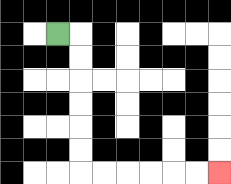{'start': '[2, 1]', 'end': '[9, 7]', 'path_directions': 'R,D,D,D,D,D,D,R,R,R,R,R,R', 'path_coordinates': '[[2, 1], [3, 1], [3, 2], [3, 3], [3, 4], [3, 5], [3, 6], [3, 7], [4, 7], [5, 7], [6, 7], [7, 7], [8, 7], [9, 7]]'}